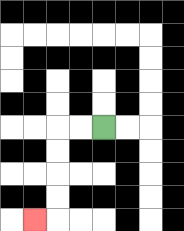{'start': '[4, 5]', 'end': '[1, 9]', 'path_directions': 'L,L,D,D,D,D,L', 'path_coordinates': '[[4, 5], [3, 5], [2, 5], [2, 6], [2, 7], [2, 8], [2, 9], [1, 9]]'}